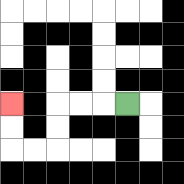{'start': '[5, 4]', 'end': '[0, 4]', 'path_directions': 'L,L,L,D,D,L,L,U,U', 'path_coordinates': '[[5, 4], [4, 4], [3, 4], [2, 4], [2, 5], [2, 6], [1, 6], [0, 6], [0, 5], [0, 4]]'}